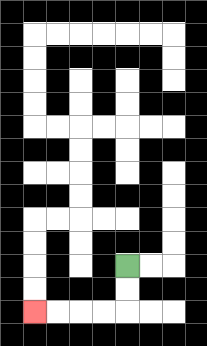{'start': '[5, 11]', 'end': '[1, 13]', 'path_directions': 'D,D,L,L,L,L', 'path_coordinates': '[[5, 11], [5, 12], [5, 13], [4, 13], [3, 13], [2, 13], [1, 13]]'}